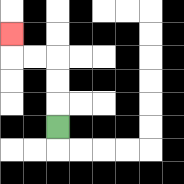{'start': '[2, 5]', 'end': '[0, 1]', 'path_directions': 'U,U,U,L,L,U', 'path_coordinates': '[[2, 5], [2, 4], [2, 3], [2, 2], [1, 2], [0, 2], [0, 1]]'}